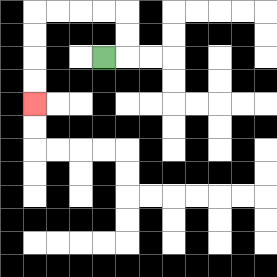{'start': '[4, 2]', 'end': '[1, 4]', 'path_directions': 'R,U,U,L,L,L,L,D,D,D,D', 'path_coordinates': '[[4, 2], [5, 2], [5, 1], [5, 0], [4, 0], [3, 0], [2, 0], [1, 0], [1, 1], [1, 2], [1, 3], [1, 4]]'}